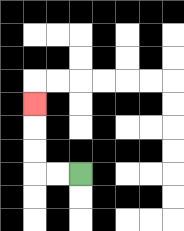{'start': '[3, 7]', 'end': '[1, 4]', 'path_directions': 'L,L,U,U,U', 'path_coordinates': '[[3, 7], [2, 7], [1, 7], [1, 6], [1, 5], [1, 4]]'}